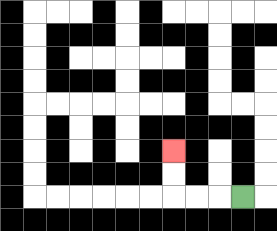{'start': '[10, 8]', 'end': '[7, 6]', 'path_directions': 'L,L,L,U,U', 'path_coordinates': '[[10, 8], [9, 8], [8, 8], [7, 8], [7, 7], [7, 6]]'}